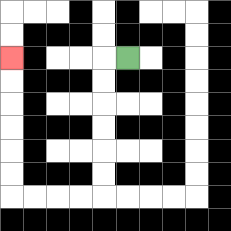{'start': '[5, 2]', 'end': '[0, 2]', 'path_directions': 'L,D,D,D,D,D,D,L,L,L,L,U,U,U,U,U,U', 'path_coordinates': '[[5, 2], [4, 2], [4, 3], [4, 4], [4, 5], [4, 6], [4, 7], [4, 8], [3, 8], [2, 8], [1, 8], [0, 8], [0, 7], [0, 6], [0, 5], [0, 4], [0, 3], [0, 2]]'}